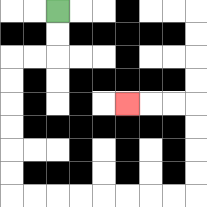{'start': '[2, 0]', 'end': '[5, 4]', 'path_directions': 'D,D,L,L,D,D,D,D,D,D,R,R,R,R,R,R,R,R,U,U,U,U,L,L,L', 'path_coordinates': '[[2, 0], [2, 1], [2, 2], [1, 2], [0, 2], [0, 3], [0, 4], [0, 5], [0, 6], [0, 7], [0, 8], [1, 8], [2, 8], [3, 8], [4, 8], [5, 8], [6, 8], [7, 8], [8, 8], [8, 7], [8, 6], [8, 5], [8, 4], [7, 4], [6, 4], [5, 4]]'}